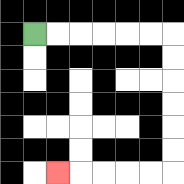{'start': '[1, 1]', 'end': '[2, 7]', 'path_directions': 'R,R,R,R,R,R,D,D,D,D,D,D,L,L,L,L,L', 'path_coordinates': '[[1, 1], [2, 1], [3, 1], [4, 1], [5, 1], [6, 1], [7, 1], [7, 2], [7, 3], [7, 4], [7, 5], [7, 6], [7, 7], [6, 7], [5, 7], [4, 7], [3, 7], [2, 7]]'}